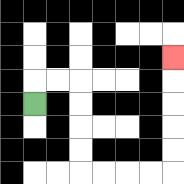{'start': '[1, 4]', 'end': '[7, 2]', 'path_directions': 'U,R,R,D,D,D,D,R,R,R,R,U,U,U,U,U', 'path_coordinates': '[[1, 4], [1, 3], [2, 3], [3, 3], [3, 4], [3, 5], [3, 6], [3, 7], [4, 7], [5, 7], [6, 7], [7, 7], [7, 6], [7, 5], [7, 4], [7, 3], [7, 2]]'}